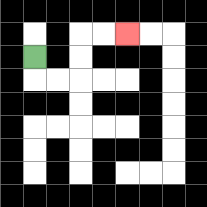{'start': '[1, 2]', 'end': '[5, 1]', 'path_directions': 'D,R,R,U,U,R,R', 'path_coordinates': '[[1, 2], [1, 3], [2, 3], [3, 3], [3, 2], [3, 1], [4, 1], [5, 1]]'}